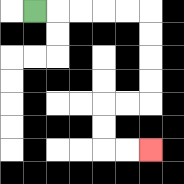{'start': '[1, 0]', 'end': '[6, 6]', 'path_directions': 'R,R,R,R,R,D,D,D,D,L,L,D,D,R,R', 'path_coordinates': '[[1, 0], [2, 0], [3, 0], [4, 0], [5, 0], [6, 0], [6, 1], [6, 2], [6, 3], [6, 4], [5, 4], [4, 4], [4, 5], [4, 6], [5, 6], [6, 6]]'}